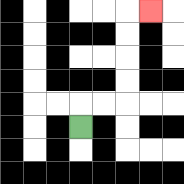{'start': '[3, 5]', 'end': '[6, 0]', 'path_directions': 'U,R,R,U,U,U,U,R', 'path_coordinates': '[[3, 5], [3, 4], [4, 4], [5, 4], [5, 3], [5, 2], [5, 1], [5, 0], [6, 0]]'}